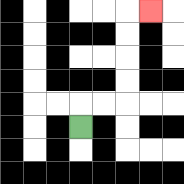{'start': '[3, 5]', 'end': '[6, 0]', 'path_directions': 'U,R,R,U,U,U,U,R', 'path_coordinates': '[[3, 5], [3, 4], [4, 4], [5, 4], [5, 3], [5, 2], [5, 1], [5, 0], [6, 0]]'}